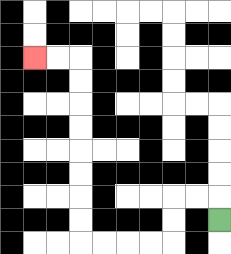{'start': '[9, 9]', 'end': '[1, 2]', 'path_directions': 'U,L,L,D,D,L,L,L,L,U,U,U,U,U,U,U,U,L,L', 'path_coordinates': '[[9, 9], [9, 8], [8, 8], [7, 8], [7, 9], [7, 10], [6, 10], [5, 10], [4, 10], [3, 10], [3, 9], [3, 8], [3, 7], [3, 6], [3, 5], [3, 4], [3, 3], [3, 2], [2, 2], [1, 2]]'}